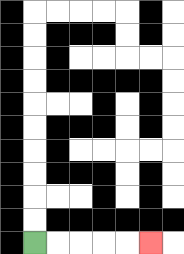{'start': '[1, 10]', 'end': '[6, 10]', 'path_directions': 'R,R,R,R,R', 'path_coordinates': '[[1, 10], [2, 10], [3, 10], [4, 10], [5, 10], [6, 10]]'}